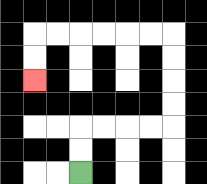{'start': '[3, 7]', 'end': '[1, 3]', 'path_directions': 'U,U,R,R,R,R,U,U,U,U,L,L,L,L,L,L,D,D', 'path_coordinates': '[[3, 7], [3, 6], [3, 5], [4, 5], [5, 5], [6, 5], [7, 5], [7, 4], [7, 3], [7, 2], [7, 1], [6, 1], [5, 1], [4, 1], [3, 1], [2, 1], [1, 1], [1, 2], [1, 3]]'}